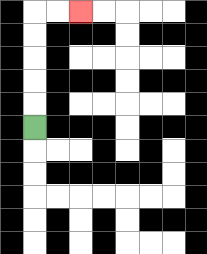{'start': '[1, 5]', 'end': '[3, 0]', 'path_directions': 'U,U,U,U,U,R,R', 'path_coordinates': '[[1, 5], [1, 4], [1, 3], [1, 2], [1, 1], [1, 0], [2, 0], [3, 0]]'}